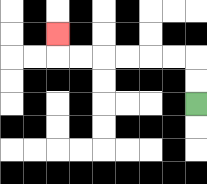{'start': '[8, 4]', 'end': '[2, 1]', 'path_directions': 'U,U,L,L,L,L,L,L,U', 'path_coordinates': '[[8, 4], [8, 3], [8, 2], [7, 2], [6, 2], [5, 2], [4, 2], [3, 2], [2, 2], [2, 1]]'}